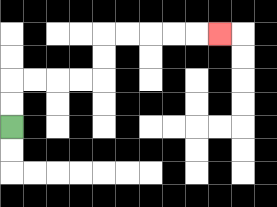{'start': '[0, 5]', 'end': '[9, 1]', 'path_directions': 'U,U,R,R,R,R,U,U,R,R,R,R,R', 'path_coordinates': '[[0, 5], [0, 4], [0, 3], [1, 3], [2, 3], [3, 3], [4, 3], [4, 2], [4, 1], [5, 1], [6, 1], [7, 1], [8, 1], [9, 1]]'}